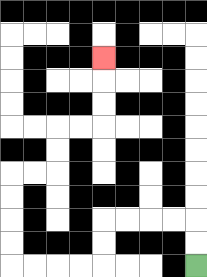{'start': '[8, 11]', 'end': '[4, 2]', 'path_directions': 'U,U,L,L,L,L,D,D,L,L,L,L,U,U,U,U,R,R,U,U,R,R,U,U,U', 'path_coordinates': '[[8, 11], [8, 10], [8, 9], [7, 9], [6, 9], [5, 9], [4, 9], [4, 10], [4, 11], [3, 11], [2, 11], [1, 11], [0, 11], [0, 10], [0, 9], [0, 8], [0, 7], [1, 7], [2, 7], [2, 6], [2, 5], [3, 5], [4, 5], [4, 4], [4, 3], [4, 2]]'}